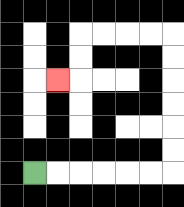{'start': '[1, 7]', 'end': '[2, 3]', 'path_directions': 'R,R,R,R,R,R,U,U,U,U,U,U,L,L,L,L,D,D,L', 'path_coordinates': '[[1, 7], [2, 7], [3, 7], [4, 7], [5, 7], [6, 7], [7, 7], [7, 6], [7, 5], [7, 4], [7, 3], [7, 2], [7, 1], [6, 1], [5, 1], [4, 1], [3, 1], [3, 2], [3, 3], [2, 3]]'}